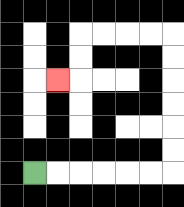{'start': '[1, 7]', 'end': '[2, 3]', 'path_directions': 'R,R,R,R,R,R,U,U,U,U,U,U,L,L,L,L,D,D,L', 'path_coordinates': '[[1, 7], [2, 7], [3, 7], [4, 7], [5, 7], [6, 7], [7, 7], [7, 6], [7, 5], [7, 4], [7, 3], [7, 2], [7, 1], [6, 1], [5, 1], [4, 1], [3, 1], [3, 2], [3, 3], [2, 3]]'}